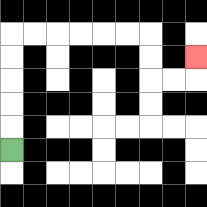{'start': '[0, 6]', 'end': '[8, 2]', 'path_directions': 'U,U,U,U,U,R,R,R,R,R,R,D,D,R,R,U', 'path_coordinates': '[[0, 6], [0, 5], [0, 4], [0, 3], [0, 2], [0, 1], [1, 1], [2, 1], [3, 1], [4, 1], [5, 1], [6, 1], [6, 2], [6, 3], [7, 3], [8, 3], [8, 2]]'}